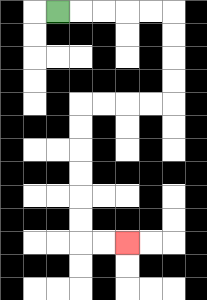{'start': '[2, 0]', 'end': '[5, 10]', 'path_directions': 'R,R,R,R,R,D,D,D,D,L,L,L,L,D,D,D,D,D,D,R,R', 'path_coordinates': '[[2, 0], [3, 0], [4, 0], [5, 0], [6, 0], [7, 0], [7, 1], [7, 2], [7, 3], [7, 4], [6, 4], [5, 4], [4, 4], [3, 4], [3, 5], [3, 6], [3, 7], [3, 8], [3, 9], [3, 10], [4, 10], [5, 10]]'}